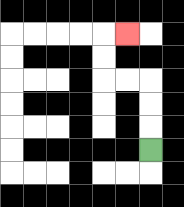{'start': '[6, 6]', 'end': '[5, 1]', 'path_directions': 'U,U,U,L,L,U,U,R', 'path_coordinates': '[[6, 6], [6, 5], [6, 4], [6, 3], [5, 3], [4, 3], [4, 2], [4, 1], [5, 1]]'}